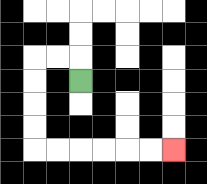{'start': '[3, 3]', 'end': '[7, 6]', 'path_directions': 'U,L,L,D,D,D,D,R,R,R,R,R,R', 'path_coordinates': '[[3, 3], [3, 2], [2, 2], [1, 2], [1, 3], [1, 4], [1, 5], [1, 6], [2, 6], [3, 6], [4, 6], [5, 6], [6, 6], [7, 6]]'}